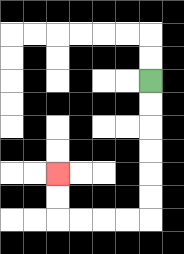{'start': '[6, 3]', 'end': '[2, 7]', 'path_directions': 'D,D,D,D,D,D,L,L,L,L,U,U', 'path_coordinates': '[[6, 3], [6, 4], [6, 5], [6, 6], [6, 7], [6, 8], [6, 9], [5, 9], [4, 9], [3, 9], [2, 9], [2, 8], [2, 7]]'}